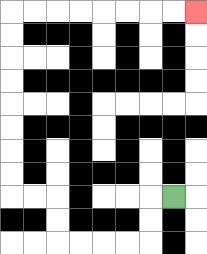{'start': '[7, 8]', 'end': '[8, 0]', 'path_directions': 'L,D,D,L,L,L,L,U,U,L,L,U,U,U,U,U,U,U,U,R,R,R,R,R,R,R,R', 'path_coordinates': '[[7, 8], [6, 8], [6, 9], [6, 10], [5, 10], [4, 10], [3, 10], [2, 10], [2, 9], [2, 8], [1, 8], [0, 8], [0, 7], [0, 6], [0, 5], [0, 4], [0, 3], [0, 2], [0, 1], [0, 0], [1, 0], [2, 0], [3, 0], [4, 0], [5, 0], [6, 0], [7, 0], [8, 0]]'}